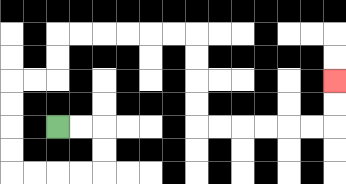{'start': '[2, 5]', 'end': '[14, 3]', 'path_directions': 'R,R,D,D,L,L,L,L,U,U,U,U,R,R,U,U,R,R,R,R,R,R,D,D,D,D,R,R,R,R,R,R,U,U', 'path_coordinates': '[[2, 5], [3, 5], [4, 5], [4, 6], [4, 7], [3, 7], [2, 7], [1, 7], [0, 7], [0, 6], [0, 5], [0, 4], [0, 3], [1, 3], [2, 3], [2, 2], [2, 1], [3, 1], [4, 1], [5, 1], [6, 1], [7, 1], [8, 1], [8, 2], [8, 3], [8, 4], [8, 5], [9, 5], [10, 5], [11, 5], [12, 5], [13, 5], [14, 5], [14, 4], [14, 3]]'}